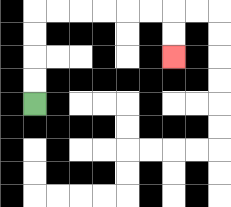{'start': '[1, 4]', 'end': '[7, 2]', 'path_directions': 'U,U,U,U,R,R,R,R,R,R,D,D', 'path_coordinates': '[[1, 4], [1, 3], [1, 2], [1, 1], [1, 0], [2, 0], [3, 0], [4, 0], [5, 0], [6, 0], [7, 0], [7, 1], [7, 2]]'}